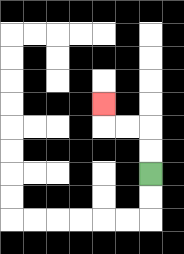{'start': '[6, 7]', 'end': '[4, 4]', 'path_directions': 'U,U,L,L,U', 'path_coordinates': '[[6, 7], [6, 6], [6, 5], [5, 5], [4, 5], [4, 4]]'}